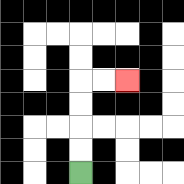{'start': '[3, 7]', 'end': '[5, 3]', 'path_directions': 'U,U,U,U,R,R', 'path_coordinates': '[[3, 7], [3, 6], [3, 5], [3, 4], [3, 3], [4, 3], [5, 3]]'}